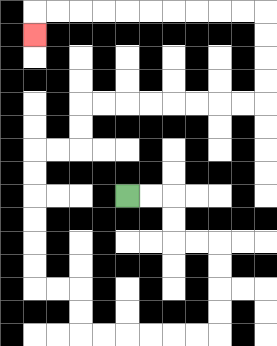{'start': '[5, 8]', 'end': '[1, 1]', 'path_directions': 'R,R,D,D,R,R,D,D,D,D,L,L,L,L,L,L,U,U,L,L,U,U,U,U,U,U,R,R,U,U,R,R,R,R,R,R,R,R,U,U,U,U,L,L,L,L,L,L,L,L,L,L,D', 'path_coordinates': '[[5, 8], [6, 8], [7, 8], [7, 9], [7, 10], [8, 10], [9, 10], [9, 11], [9, 12], [9, 13], [9, 14], [8, 14], [7, 14], [6, 14], [5, 14], [4, 14], [3, 14], [3, 13], [3, 12], [2, 12], [1, 12], [1, 11], [1, 10], [1, 9], [1, 8], [1, 7], [1, 6], [2, 6], [3, 6], [3, 5], [3, 4], [4, 4], [5, 4], [6, 4], [7, 4], [8, 4], [9, 4], [10, 4], [11, 4], [11, 3], [11, 2], [11, 1], [11, 0], [10, 0], [9, 0], [8, 0], [7, 0], [6, 0], [5, 0], [4, 0], [3, 0], [2, 0], [1, 0], [1, 1]]'}